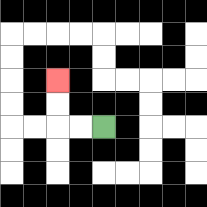{'start': '[4, 5]', 'end': '[2, 3]', 'path_directions': 'L,L,U,U', 'path_coordinates': '[[4, 5], [3, 5], [2, 5], [2, 4], [2, 3]]'}